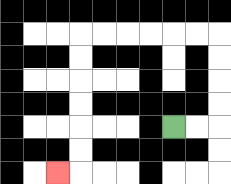{'start': '[7, 5]', 'end': '[2, 7]', 'path_directions': 'R,R,U,U,U,U,L,L,L,L,L,L,D,D,D,D,D,D,L', 'path_coordinates': '[[7, 5], [8, 5], [9, 5], [9, 4], [9, 3], [9, 2], [9, 1], [8, 1], [7, 1], [6, 1], [5, 1], [4, 1], [3, 1], [3, 2], [3, 3], [3, 4], [3, 5], [3, 6], [3, 7], [2, 7]]'}